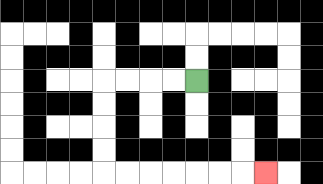{'start': '[8, 3]', 'end': '[11, 7]', 'path_directions': 'L,L,L,L,D,D,D,D,R,R,R,R,R,R,R', 'path_coordinates': '[[8, 3], [7, 3], [6, 3], [5, 3], [4, 3], [4, 4], [4, 5], [4, 6], [4, 7], [5, 7], [6, 7], [7, 7], [8, 7], [9, 7], [10, 7], [11, 7]]'}